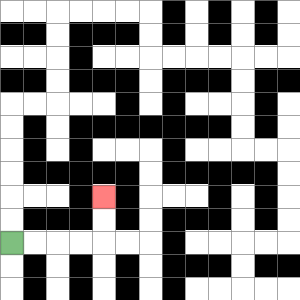{'start': '[0, 10]', 'end': '[4, 8]', 'path_directions': 'R,R,R,R,U,U', 'path_coordinates': '[[0, 10], [1, 10], [2, 10], [3, 10], [4, 10], [4, 9], [4, 8]]'}